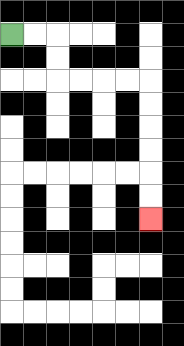{'start': '[0, 1]', 'end': '[6, 9]', 'path_directions': 'R,R,D,D,R,R,R,R,D,D,D,D,D,D', 'path_coordinates': '[[0, 1], [1, 1], [2, 1], [2, 2], [2, 3], [3, 3], [4, 3], [5, 3], [6, 3], [6, 4], [6, 5], [6, 6], [6, 7], [6, 8], [6, 9]]'}